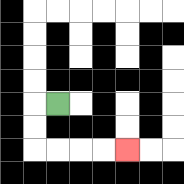{'start': '[2, 4]', 'end': '[5, 6]', 'path_directions': 'L,D,D,R,R,R,R', 'path_coordinates': '[[2, 4], [1, 4], [1, 5], [1, 6], [2, 6], [3, 6], [4, 6], [5, 6]]'}